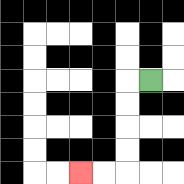{'start': '[6, 3]', 'end': '[3, 7]', 'path_directions': 'L,D,D,D,D,L,L', 'path_coordinates': '[[6, 3], [5, 3], [5, 4], [5, 5], [5, 6], [5, 7], [4, 7], [3, 7]]'}